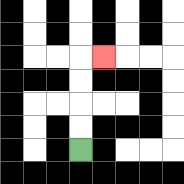{'start': '[3, 6]', 'end': '[4, 2]', 'path_directions': 'U,U,U,U,R', 'path_coordinates': '[[3, 6], [3, 5], [3, 4], [3, 3], [3, 2], [4, 2]]'}